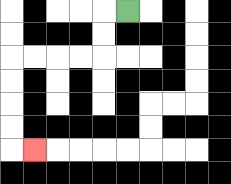{'start': '[5, 0]', 'end': '[1, 6]', 'path_directions': 'L,D,D,L,L,L,L,D,D,D,D,R', 'path_coordinates': '[[5, 0], [4, 0], [4, 1], [4, 2], [3, 2], [2, 2], [1, 2], [0, 2], [0, 3], [0, 4], [0, 5], [0, 6], [1, 6]]'}